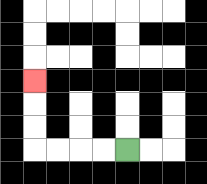{'start': '[5, 6]', 'end': '[1, 3]', 'path_directions': 'L,L,L,L,U,U,U', 'path_coordinates': '[[5, 6], [4, 6], [3, 6], [2, 6], [1, 6], [1, 5], [1, 4], [1, 3]]'}